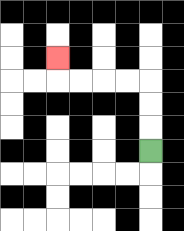{'start': '[6, 6]', 'end': '[2, 2]', 'path_directions': 'U,U,U,L,L,L,L,U', 'path_coordinates': '[[6, 6], [6, 5], [6, 4], [6, 3], [5, 3], [4, 3], [3, 3], [2, 3], [2, 2]]'}